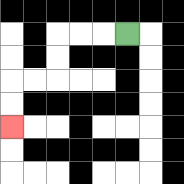{'start': '[5, 1]', 'end': '[0, 5]', 'path_directions': 'L,L,L,D,D,L,L,D,D', 'path_coordinates': '[[5, 1], [4, 1], [3, 1], [2, 1], [2, 2], [2, 3], [1, 3], [0, 3], [0, 4], [0, 5]]'}